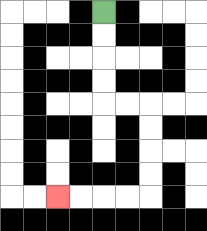{'start': '[4, 0]', 'end': '[2, 8]', 'path_directions': 'D,D,D,D,R,R,D,D,D,D,L,L,L,L', 'path_coordinates': '[[4, 0], [4, 1], [4, 2], [4, 3], [4, 4], [5, 4], [6, 4], [6, 5], [6, 6], [6, 7], [6, 8], [5, 8], [4, 8], [3, 8], [2, 8]]'}